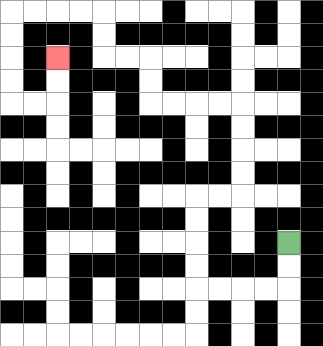{'start': '[12, 10]', 'end': '[2, 2]', 'path_directions': 'D,D,L,L,L,L,U,U,U,U,R,R,U,U,U,U,L,L,L,L,U,U,L,L,U,U,L,L,L,L,D,D,D,D,R,R,U,U', 'path_coordinates': '[[12, 10], [12, 11], [12, 12], [11, 12], [10, 12], [9, 12], [8, 12], [8, 11], [8, 10], [8, 9], [8, 8], [9, 8], [10, 8], [10, 7], [10, 6], [10, 5], [10, 4], [9, 4], [8, 4], [7, 4], [6, 4], [6, 3], [6, 2], [5, 2], [4, 2], [4, 1], [4, 0], [3, 0], [2, 0], [1, 0], [0, 0], [0, 1], [0, 2], [0, 3], [0, 4], [1, 4], [2, 4], [2, 3], [2, 2]]'}